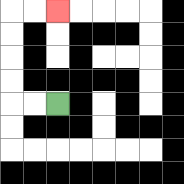{'start': '[2, 4]', 'end': '[2, 0]', 'path_directions': 'L,L,U,U,U,U,R,R', 'path_coordinates': '[[2, 4], [1, 4], [0, 4], [0, 3], [0, 2], [0, 1], [0, 0], [1, 0], [2, 0]]'}